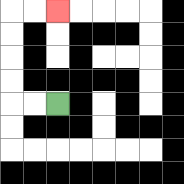{'start': '[2, 4]', 'end': '[2, 0]', 'path_directions': 'L,L,U,U,U,U,R,R', 'path_coordinates': '[[2, 4], [1, 4], [0, 4], [0, 3], [0, 2], [0, 1], [0, 0], [1, 0], [2, 0]]'}